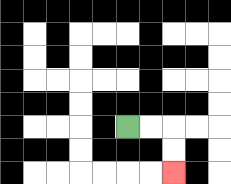{'start': '[5, 5]', 'end': '[7, 7]', 'path_directions': 'R,R,D,D', 'path_coordinates': '[[5, 5], [6, 5], [7, 5], [7, 6], [7, 7]]'}